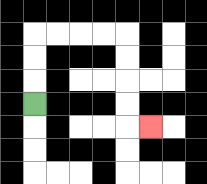{'start': '[1, 4]', 'end': '[6, 5]', 'path_directions': 'U,U,U,R,R,R,R,D,D,D,D,R', 'path_coordinates': '[[1, 4], [1, 3], [1, 2], [1, 1], [2, 1], [3, 1], [4, 1], [5, 1], [5, 2], [5, 3], [5, 4], [5, 5], [6, 5]]'}